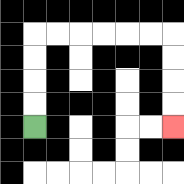{'start': '[1, 5]', 'end': '[7, 5]', 'path_directions': 'U,U,U,U,R,R,R,R,R,R,D,D,D,D', 'path_coordinates': '[[1, 5], [1, 4], [1, 3], [1, 2], [1, 1], [2, 1], [3, 1], [4, 1], [5, 1], [6, 1], [7, 1], [7, 2], [7, 3], [7, 4], [7, 5]]'}